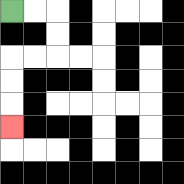{'start': '[0, 0]', 'end': '[0, 5]', 'path_directions': 'R,R,D,D,L,L,D,D,D', 'path_coordinates': '[[0, 0], [1, 0], [2, 0], [2, 1], [2, 2], [1, 2], [0, 2], [0, 3], [0, 4], [0, 5]]'}